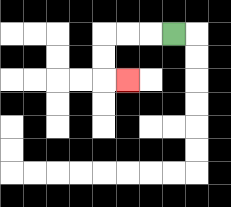{'start': '[7, 1]', 'end': '[5, 3]', 'path_directions': 'L,L,L,D,D,R', 'path_coordinates': '[[7, 1], [6, 1], [5, 1], [4, 1], [4, 2], [4, 3], [5, 3]]'}